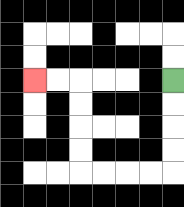{'start': '[7, 3]', 'end': '[1, 3]', 'path_directions': 'D,D,D,D,L,L,L,L,U,U,U,U,L,L', 'path_coordinates': '[[7, 3], [7, 4], [7, 5], [7, 6], [7, 7], [6, 7], [5, 7], [4, 7], [3, 7], [3, 6], [3, 5], [3, 4], [3, 3], [2, 3], [1, 3]]'}